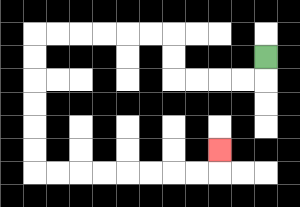{'start': '[11, 2]', 'end': '[9, 6]', 'path_directions': 'D,L,L,L,L,U,U,L,L,L,L,L,L,D,D,D,D,D,D,R,R,R,R,R,R,R,R,U', 'path_coordinates': '[[11, 2], [11, 3], [10, 3], [9, 3], [8, 3], [7, 3], [7, 2], [7, 1], [6, 1], [5, 1], [4, 1], [3, 1], [2, 1], [1, 1], [1, 2], [1, 3], [1, 4], [1, 5], [1, 6], [1, 7], [2, 7], [3, 7], [4, 7], [5, 7], [6, 7], [7, 7], [8, 7], [9, 7], [9, 6]]'}